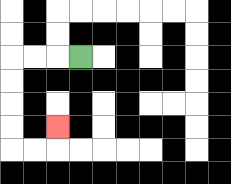{'start': '[3, 2]', 'end': '[2, 5]', 'path_directions': 'L,L,L,D,D,D,D,R,R,U', 'path_coordinates': '[[3, 2], [2, 2], [1, 2], [0, 2], [0, 3], [0, 4], [0, 5], [0, 6], [1, 6], [2, 6], [2, 5]]'}